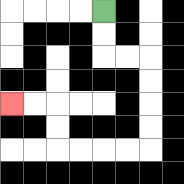{'start': '[4, 0]', 'end': '[0, 4]', 'path_directions': 'D,D,R,R,D,D,D,D,L,L,L,L,U,U,L,L', 'path_coordinates': '[[4, 0], [4, 1], [4, 2], [5, 2], [6, 2], [6, 3], [6, 4], [6, 5], [6, 6], [5, 6], [4, 6], [3, 6], [2, 6], [2, 5], [2, 4], [1, 4], [0, 4]]'}